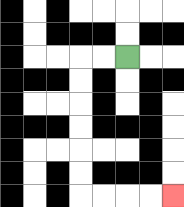{'start': '[5, 2]', 'end': '[7, 8]', 'path_directions': 'L,L,D,D,D,D,D,D,R,R,R,R', 'path_coordinates': '[[5, 2], [4, 2], [3, 2], [3, 3], [3, 4], [3, 5], [3, 6], [3, 7], [3, 8], [4, 8], [5, 8], [6, 8], [7, 8]]'}